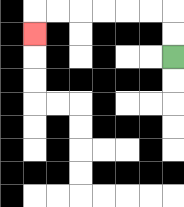{'start': '[7, 2]', 'end': '[1, 1]', 'path_directions': 'U,U,L,L,L,L,L,L,D', 'path_coordinates': '[[7, 2], [7, 1], [7, 0], [6, 0], [5, 0], [4, 0], [3, 0], [2, 0], [1, 0], [1, 1]]'}